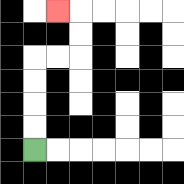{'start': '[1, 6]', 'end': '[2, 0]', 'path_directions': 'U,U,U,U,R,R,U,U,L', 'path_coordinates': '[[1, 6], [1, 5], [1, 4], [1, 3], [1, 2], [2, 2], [3, 2], [3, 1], [3, 0], [2, 0]]'}